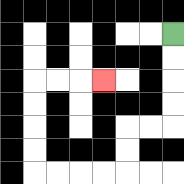{'start': '[7, 1]', 'end': '[4, 3]', 'path_directions': 'D,D,D,D,L,L,D,D,L,L,L,L,U,U,U,U,R,R,R', 'path_coordinates': '[[7, 1], [7, 2], [7, 3], [7, 4], [7, 5], [6, 5], [5, 5], [5, 6], [5, 7], [4, 7], [3, 7], [2, 7], [1, 7], [1, 6], [1, 5], [1, 4], [1, 3], [2, 3], [3, 3], [4, 3]]'}